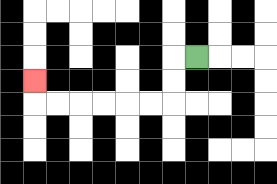{'start': '[8, 2]', 'end': '[1, 3]', 'path_directions': 'L,D,D,L,L,L,L,L,L,U', 'path_coordinates': '[[8, 2], [7, 2], [7, 3], [7, 4], [6, 4], [5, 4], [4, 4], [3, 4], [2, 4], [1, 4], [1, 3]]'}